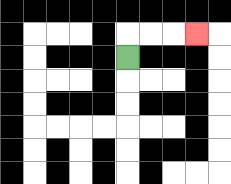{'start': '[5, 2]', 'end': '[8, 1]', 'path_directions': 'U,R,R,R', 'path_coordinates': '[[5, 2], [5, 1], [6, 1], [7, 1], [8, 1]]'}